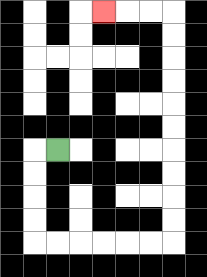{'start': '[2, 6]', 'end': '[4, 0]', 'path_directions': 'L,D,D,D,D,R,R,R,R,R,R,U,U,U,U,U,U,U,U,U,U,L,L,L', 'path_coordinates': '[[2, 6], [1, 6], [1, 7], [1, 8], [1, 9], [1, 10], [2, 10], [3, 10], [4, 10], [5, 10], [6, 10], [7, 10], [7, 9], [7, 8], [7, 7], [7, 6], [7, 5], [7, 4], [7, 3], [7, 2], [7, 1], [7, 0], [6, 0], [5, 0], [4, 0]]'}